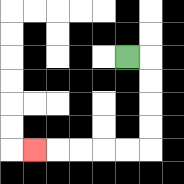{'start': '[5, 2]', 'end': '[1, 6]', 'path_directions': 'R,D,D,D,D,L,L,L,L,L', 'path_coordinates': '[[5, 2], [6, 2], [6, 3], [6, 4], [6, 5], [6, 6], [5, 6], [4, 6], [3, 6], [2, 6], [1, 6]]'}